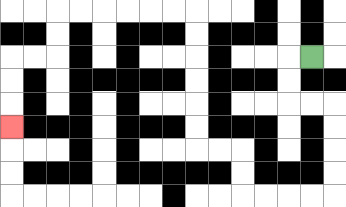{'start': '[13, 2]', 'end': '[0, 5]', 'path_directions': 'L,D,D,R,R,D,D,D,D,L,L,L,L,U,U,L,L,U,U,U,U,U,U,L,L,L,L,L,L,D,D,L,L,D,D,D', 'path_coordinates': '[[13, 2], [12, 2], [12, 3], [12, 4], [13, 4], [14, 4], [14, 5], [14, 6], [14, 7], [14, 8], [13, 8], [12, 8], [11, 8], [10, 8], [10, 7], [10, 6], [9, 6], [8, 6], [8, 5], [8, 4], [8, 3], [8, 2], [8, 1], [8, 0], [7, 0], [6, 0], [5, 0], [4, 0], [3, 0], [2, 0], [2, 1], [2, 2], [1, 2], [0, 2], [0, 3], [0, 4], [0, 5]]'}